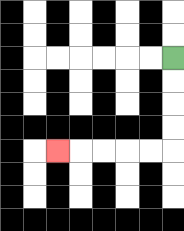{'start': '[7, 2]', 'end': '[2, 6]', 'path_directions': 'D,D,D,D,L,L,L,L,L', 'path_coordinates': '[[7, 2], [7, 3], [7, 4], [7, 5], [7, 6], [6, 6], [5, 6], [4, 6], [3, 6], [2, 6]]'}